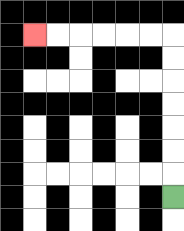{'start': '[7, 8]', 'end': '[1, 1]', 'path_directions': 'U,U,U,U,U,U,U,L,L,L,L,L,L', 'path_coordinates': '[[7, 8], [7, 7], [7, 6], [7, 5], [7, 4], [7, 3], [7, 2], [7, 1], [6, 1], [5, 1], [4, 1], [3, 1], [2, 1], [1, 1]]'}